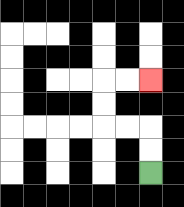{'start': '[6, 7]', 'end': '[6, 3]', 'path_directions': 'U,U,L,L,U,U,R,R', 'path_coordinates': '[[6, 7], [6, 6], [6, 5], [5, 5], [4, 5], [4, 4], [4, 3], [5, 3], [6, 3]]'}